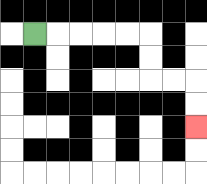{'start': '[1, 1]', 'end': '[8, 5]', 'path_directions': 'R,R,R,R,R,D,D,R,R,D,D', 'path_coordinates': '[[1, 1], [2, 1], [3, 1], [4, 1], [5, 1], [6, 1], [6, 2], [6, 3], [7, 3], [8, 3], [8, 4], [8, 5]]'}